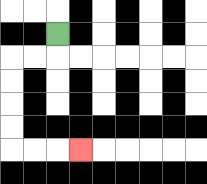{'start': '[2, 1]', 'end': '[3, 6]', 'path_directions': 'D,L,L,D,D,D,D,R,R,R', 'path_coordinates': '[[2, 1], [2, 2], [1, 2], [0, 2], [0, 3], [0, 4], [0, 5], [0, 6], [1, 6], [2, 6], [3, 6]]'}